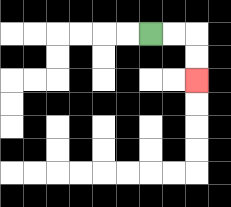{'start': '[6, 1]', 'end': '[8, 3]', 'path_directions': 'R,R,D,D', 'path_coordinates': '[[6, 1], [7, 1], [8, 1], [8, 2], [8, 3]]'}